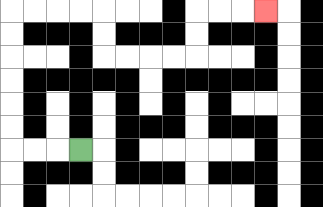{'start': '[3, 6]', 'end': '[11, 0]', 'path_directions': 'L,L,L,U,U,U,U,U,U,R,R,R,R,D,D,R,R,R,R,U,U,R,R,R', 'path_coordinates': '[[3, 6], [2, 6], [1, 6], [0, 6], [0, 5], [0, 4], [0, 3], [0, 2], [0, 1], [0, 0], [1, 0], [2, 0], [3, 0], [4, 0], [4, 1], [4, 2], [5, 2], [6, 2], [7, 2], [8, 2], [8, 1], [8, 0], [9, 0], [10, 0], [11, 0]]'}